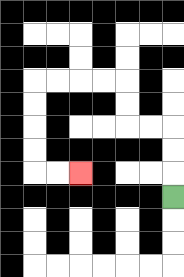{'start': '[7, 8]', 'end': '[3, 7]', 'path_directions': 'U,U,U,L,L,U,U,L,L,L,L,D,D,D,D,R,R', 'path_coordinates': '[[7, 8], [7, 7], [7, 6], [7, 5], [6, 5], [5, 5], [5, 4], [5, 3], [4, 3], [3, 3], [2, 3], [1, 3], [1, 4], [1, 5], [1, 6], [1, 7], [2, 7], [3, 7]]'}